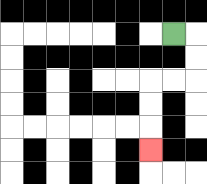{'start': '[7, 1]', 'end': '[6, 6]', 'path_directions': 'R,D,D,L,L,D,D,D', 'path_coordinates': '[[7, 1], [8, 1], [8, 2], [8, 3], [7, 3], [6, 3], [6, 4], [6, 5], [6, 6]]'}